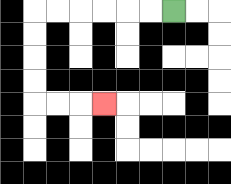{'start': '[7, 0]', 'end': '[4, 4]', 'path_directions': 'L,L,L,L,L,L,D,D,D,D,R,R,R', 'path_coordinates': '[[7, 0], [6, 0], [5, 0], [4, 0], [3, 0], [2, 0], [1, 0], [1, 1], [1, 2], [1, 3], [1, 4], [2, 4], [3, 4], [4, 4]]'}